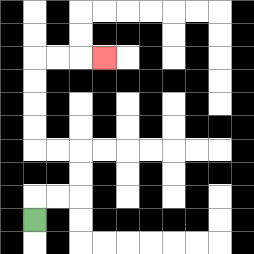{'start': '[1, 9]', 'end': '[4, 2]', 'path_directions': 'U,R,R,U,U,L,L,U,U,U,U,R,R,R', 'path_coordinates': '[[1, 9], [1, 8], [2, 8], [3, 8], [3, 7], [3, 6], [2, 6], [1, 6], [1, 5], [1, 4], [1, 3], [1, 2], [2, 2], [3, 2], [4, 2]]'}